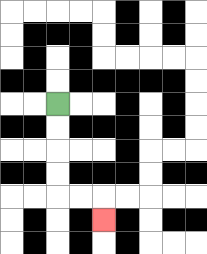{'start': '[2, 4]', 'end': '[4, 9]', 'path_directions': 'D,D,D,D,R,R,D', 'path_coordinates': '[[2, 4], [2, 5], [2, 6], [2, 7], [2, 8], [3, 8], [4, 8], [4, 9]]'}